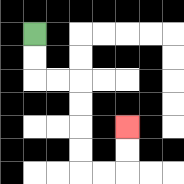{'start': '[1, 1]', 'end': '[5, 5]', 'path_directions': 'D,D,R,R,D,D,D,D,R,R,U,U', 'path_coordinates': '[[1, 1], [1, 2], [1, 3], [2, 3], [3, 3], [3, 4], [3, 5], [3, 6], [3, 7], [4, 7], [5, 7], [5, 6], [5, 5]]'}